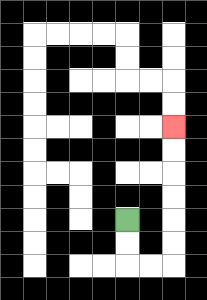{'start': '[5, 9]', 'end': '[7, 5]', 'path_directions': 'D,D,R,R,U,U,U,U,U,U', 'path_coordinates': '[[5, 9], [5, 10], [5, 11], [6, 11], [7, 11], [7, 10], [7, 9], [7, 8], [7, 7], [7, 6], [7, 5]]'}